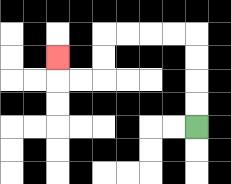{'start': '[8, 5]', 'end': '[2, 2]', 'path_directions': 'U,U,U,U,L,L,L,L,D,D,L,L,U', 'path_coordinates': '[[8, 5], [8, 4], [8, 3], [8, 2], [8, 1], [7, 1], [6, 1], [5, 1], [4, 1], [4, 2], [4, 3], [3, 3], [2, 3], [2, 2]]'}